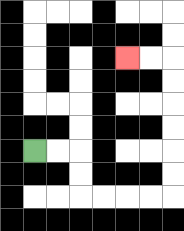{'start': '[1, 6]', 'end': '[5, 2]', 'path_directions': 'R,R,D,D,R,R,R,R,U,U,U,U,U,U,L,L', 'path_coordinates': '[[1, 6], [2, 6], [3, 6], [3, 7], [3, 8], [4, 8], [5, 8], [6, 8], [7, 8], [7, 7], [7, 6], [7, 5], [7, 4], [7, 3], [7, 2], [6, 2], [5, 2]]'}